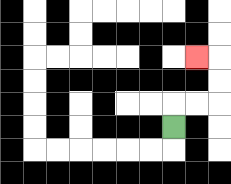{'start': '[7, 5]', 'end': '[8, 2]', 'path_directions': 'U,R,R,U,U,L', 'path_coordinates': '[[7, 5], [7, 4], [8, 4], [9, 4], [9, 3], [9, 2], [8, 2]]'}